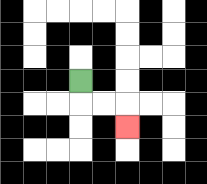{'start': '[3, 3]', 'end': '[5, 5]', 'path_directions': 'D,R,R,D', 'path_coordinates': '[[3, 3], [3, 4], [4, 4], [5, 4], [5, 5]]'}